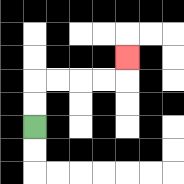{'start': '[1, 5]', 'end': '[5, 2]', 'path_directions': 'U,U,R,R,R,R,U', 'path_coordinates': '[[1, 5], [1, 4], [1, 3], [2, 3], [3, 3], [4, 3], [5, 3], [5, 2]]'}